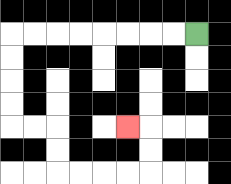{'start': '[8, 1]', 'end': '[5, 5]', 'path_directions': 'L,L,L,L,L,L,L,L,D,D,D,D,R,R,D,D,R,R,R,R,U,U,L', 'path_coordinates': '[[8, 1], [7, 1], [6, 1], [5, 1], [4, 1], [3, 1], [2, 1], [1, 1], [0, 1], [0, 2], [0, 3], [0, 4], [0, 5], [1, 5], [2, 5], [2, 6], [2, 7], [3, 7], [4, 7], [5, 7], [6, 7], [6, 6], [6, 5], [5, 5]]'}